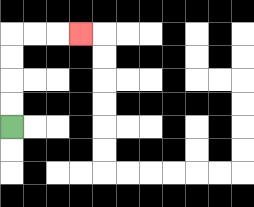{'start': '[0, 5]', 'end': '[3, 1]', 'path_directions': 'U,U,U,U,R,R,R', 'path_coordinates': '[[0, 5], [0, 4], [0, 3], [0, 2], [0, 1], [1, 1], [2, 1], [3, 1]]'}